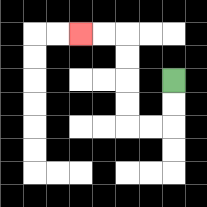{'start': '[7, 3]', 'end': '[3, 1]', 'path_directions': 'D,D,L,L,U,U,U,U,L,L', 'path_coordinates': '[[7, 3], [7, 4], [7, 5], [6, 5], [5, 5], [5, 4], [5, 3], [5, 2], [5, 1], [4, 1], [3, 1]]'}